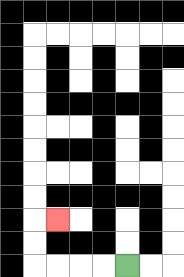{'start': '[5, 11]', 'end': '[2, 9]', 'path_directions': 'L,L,L,L,U,U,R', 'path_coordinates': '[[5, 11], [4, 11], [3, 11], [2, 11], [1, 11], [1, 10], [1, 9], [2, 9]]'}